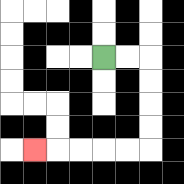{'start': '[4, 2]', 'end': '[1, 6]', 'path_directions': 'R,R,D,D,D,D,L,L,L,L,L', 'path_coordinates': '[[4, 2], [5, 2], [6, 2], [6, 3], [6, 4], [6, 5], [6, 6], [5, 6], [4, 6], [3, 6], [2, 6], [1, 6]]'}